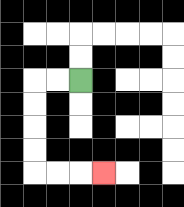{'start': '[3, 3]', 'end': '[4, 7]', 'path_directions': 'L,L,D,D,D,D,R,R,R', 'path_coordinates': '[[3, 3], [2, 3], [1, 3], [1, 4], [1, 5], [1, 6], [1, 7], [2, 7], [3, 7], [4, 7]]'}